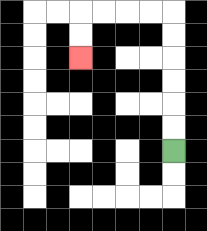{'start': '[7, 6]', 'end': '[3, 2]', 'path_directions': 'U,U,U,U,U,U,L,L,L,L,D,D', 'path_coordinates': '[[7, 6], [7, 5], [7, 4], [7, 3], [7, 2], [7, 1], [7, 0], [6, 0], [5, 0], [4, 0], [3, 0], [3, 1], [3, 2]]'}